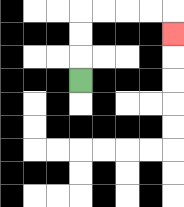{'start': '[3, 3]', 'end': '[7, 1]', 'path_directions': 'U,U,U,R,R,R,R,D', 'path_coordinates': '[[3, 3], [3, 2], [3, 1], [3, 0], [4, 0], [5, 0], [6, 0], [7, 0], [7, 1]]'}